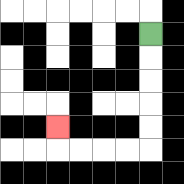{'start': '[6, 1]', 'end': '[2, 5]', 'path_directions': 'D,D,D,D,D,L,L,L,L,U', 'path_coordinates': '[[6, 1], [6, 2], [6, 3], [6, 4], [6, 5], [6, 6], [5, 6], [4, 6], [3, 6], [2, 6], [2, 5]]'}